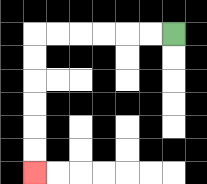{'start': '[7, 1]', 'end': '[1, 7]', 'path_directions': 'L,L,L,L,L,L,D,D,D,D,D,D', 'path_coordinates': '[[7, 1], [6, 1], [5, 1], [4, 1], [3, 1], [2, 1], [1, 1], [1, 2], [1, 3], [1, 4], [1, 5], [1, 6], [1, 7]]'}